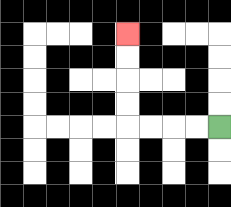{'start': '[9, 5]', 'end': '[5, 1]', 'path_directions': 'L,L,L,L,U,U,U,U', 'path_coordinates': '[[9, 5], [8, 5], [7, 5], [6, 5], [5, 5], [5, 4], [5, 3], [5, 2], [5, 1]]'}